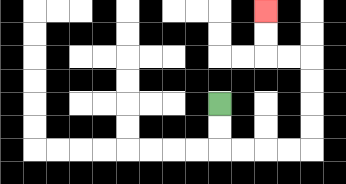{'start': '[9, 4]', 'end': '[11, 0]', 'path_directions': 'D,D,R,R,R,R,U,U,U,U,L,L,U,U', 'path_coordinates': '[[9, 4], [9, 5], [9, 6], [10, 6], [11, 6], [12, 6], [13, 6], [13, 5], [13, 4], [13, 3], [13, 2], [12, 2], [11, 2], [11, 1], [11, 0]]'}